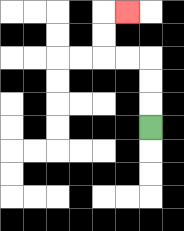{'start': '[6, 5]', 'end': '[5, 0]', 'path_directions': 'U,U,U,L,L,U,U,R', 'path_coordinates': '[[6, 5], [6, 4], [6, 3], [6, 2], [5, 2], [4, 2], [4, 1], [4, 0], [5, 0]]'}